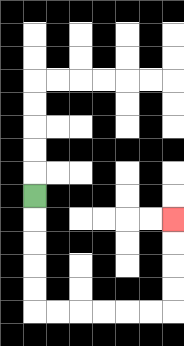{'start': '[1, 8]', 'end': '[7, 9]', 'path_directions': 'D,D,D,D,D,R,R,R,R,R,R,U,U,U,U', 'path_coordinates': '[[1, 8], [1, 9], [1, 10], [1, 11], [1, 12], [1, 13], [2, 13], [3, 13], [4, 13], [5, 13], [6, 13], [7, 13], [7, 12], [7, 11], [7, 10], [7, 9]]'}